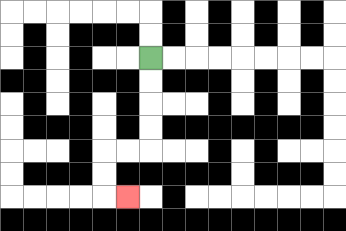{'start': '[6, 2]', 'end': '[5, 8]', 'path_directions': 'D,D,D,D,L,L,D,D,R', 'path_coordinates': '[[6, 2], [6, 3], [6, 4], [6, 5], [6, 6], [5, 6], [4, 6], [4, 7], [4, 8], [5, 8]]'}